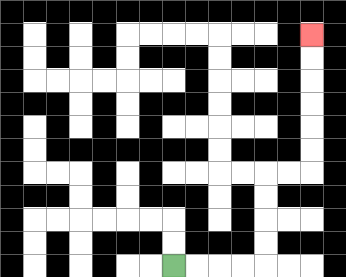{'start': '[7, 11]', 'end': '[13, 1]', 'path_directions': 'R,R,R,R,U,U,U,U,R,R,U,U,U,U,U,U', 'path_coordinates': '[[7, 11], [8, 11], [9, 11], [10, 11], [11, 11], [11, 10], [11, 9], [11, 8], [11, 7], [12, 7], [13, 7], [13, 6], [13, 5], [13, 4], [13, 3], [13, 2], [13, 1]]'}